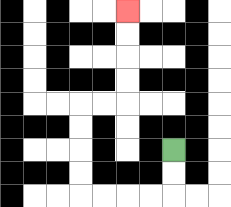{'start': '[7, 6]', 'end': '[5, 0]', 'path_directions': 'D,D,L,L,L,L,U,U,U,U,R,R,U,U,U,U', 'path_coordinates': '[[7, 6], [7, 7], [7, 8], [6, 8], [5, 8], [4, 8], [3, 8], [3, 7], [3, 6], [3, 5], [3, 4], [4, 4], [5, 4], [5, 3], [5, 2], [5, 1], [5, 0]]'}